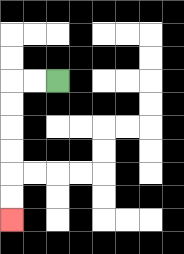{'start': '[2, 3]', 'end': '[0, 9]', 'path_directions': 'L,L,D,D,D,D,D,D', 'path_coordinates': '[[2, 3], [1, 3], [0, 3], [0, 4], [0, 5], [0, 6], [0, 7], [0, 8], [0, 9]]'}